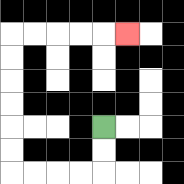{'start': '[4, 5]', 'end': '[5, 1]', 'path_directions': 'D,D,L,L,L,L,U,U,U,U,U,U,R,R,R,R,R', 'path_coordinates': '[[4, 5], [4, 6], [4, 7], [3, 7], [2, 7], [1, 7], [0, 7], [0, 6], [0, 5], [0, 4], [0, 3], [0, 2], [0, 1], [1, 1], [2, 1], [3, 1], [4, 1], [5, 1]]'}